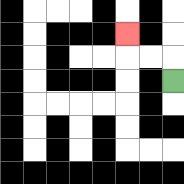{'start': '[7, 3]', 'end': '[5, 1]', 'path_directions': 'U,L,L,U', 'path_coordinates': '[[7, 3], [7, 2], [6, 2], [5, 2], [5, 1]]'}